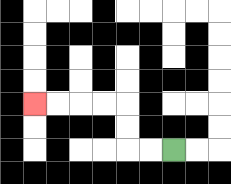{'start': '[7, 6]', 'end': '[1, 4]', 'path_directions': 'L,L,U,U,L,L,L,L', 'path_coordinates': '[[7, 6], [6, 6], [5, 6], [5, 5], [5, 4], [4, 4], [3, 4], [2, 4], [1, 4]]'}